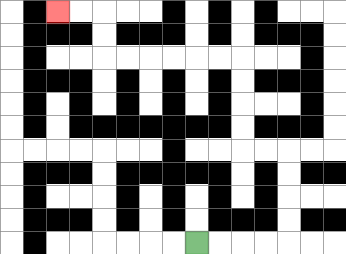{'start': '[8, 10]', 'end': '[2, 0]', 'path_directions': 'R,R,R,R,U,U,U,U,L,L,U,U,U,U,L,L,L,L,L,L,U,U,L,L', 'path_coordinates': '[[8, 10], [9, 10], [10, 10], [11, 10], [12, 10], [12, 9], [12, 8], [12, 7], [12, 6], [11, 6], [10, 6], [10, 5], [10, 4], [10, 3], [10, 2], [9, 2], [8, 2], [7, 2], [6, 2], [5, 2], [4, 2], [4, 1], [4, 0], [3, 0], [2, 0]]'}